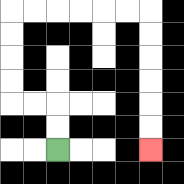{'start': '[2, 6]', 'end': '[6, 6]', 'path_directions': 'U,U,L,L,U,U,U,U,R,R,R,R,R,R,D,D,D,D,D,D', 'path_coordinates': '[[2, 6], [2, 5], [2, 4], [1, 4], [0, 4], [0, 3], [0, 2], [0, 1], [0, 0], [1, 0], [2, 0], [3, 0], [4, 0], [5, 0], [6, 0], [6, 1], [6, 2], [6, 3], [6, 4], [6, 5], [6, 6]]'}